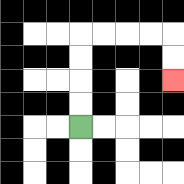{'start': '[3, 5]', 'end': '[7, 3]', 'path_directions': 'U,U,U,U,R,R,R,R,D,D', 'path_coordinates': '[[3, 5], [3, 4], [3, 3], [3, 2], [3, 1], [4, 1], [5, 1], [6, 1], [7, 1], [7, 2], [7, 3]]'}